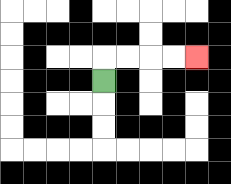{'start': '[4, 3]', 'end': '[8, 2]', 'path_directions': 'U,R,R,R,R', 'path_coordinates': '[[4, 3], [4, 2], [5, 2], [6, 2], [7, 2], [8, 2]]'}